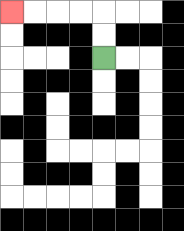{'start': '[4, 2]', 'end': '[0, 0]', 'path_directions': 'U,U,L,L,L,L', 'path_coordinates': '[[4, 2], [4, 1], [4, 0], [3, 0], [2, 0], [1, 0], [0, 0]]'}